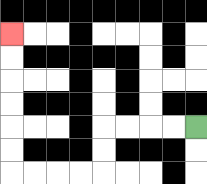{'start': '[8, 5]', 'end': '[0, 1]', 'path_directions': 'L,L,L,L,D,D,L,L,L,L,U,U,U,U,U,U', 'path_coordinates': '[[8, 5], [7, 5], [6, 5], [5, 5], [4, 5], [4, 6], [4, 7], [3, 7], [2, 7], [1, 7], [0, 7], [0, 6], [0, 5], [0, 4], [0, 3], [0, 2], [0, 1]]'}